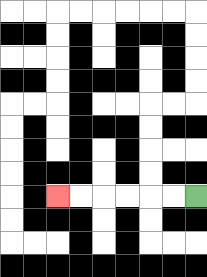{'start': '[8, 8]', 'end': '[2, 8]', 'path_directions': 'L,L,L,L,L,L', 'path_coordinates': '[[8, 8], [7, 8], [6, 8], [5, 8], [4, 8], [3, 8], [2, 8]]'}